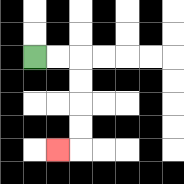{'start': '[1, 2]', 'end': '[2, 6]', 'path_directions': 'R,R,D,D,D,D,L', 'path_coordinates': '[[1, 2], [2, 2], [3, 2], [3, 3], [3, 4], [3, 5], [3, 6], [2, 6]]'}